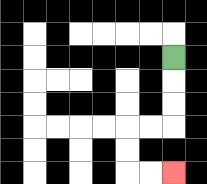{'start': '[7, 2]', 'end': '[7, 7]', 'path_directions': 'D,D,D,L,L,D,D,R,R', 'path_coordinates': '[[7, 2], [7, 3], [7, 4], [7, 5], [6, 5], [5, 5], [5, 6], [5, 7], [6, 7], [7, 7]]'}